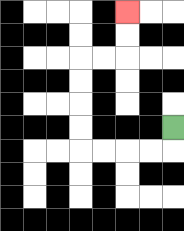{'start': '[7, 5]', 'end': '[5, 0]', 'path_directions': 'D,L,L,L,L,U,U,U,U,R,R,U,U', 'path_coordinates': '[[7, 5], [7, 6], [6, 6], [5, 6], [4, 6], [3, 6], [3, 5], [3, 4], [3, 3], [3, 2], [4, 2], [5, 2], [5, 1], [5, 0]]'}